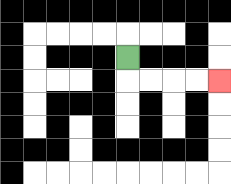{'start': '[5, 2]', 'end': '[9, 3]', 'path_directions': 'D,R,R,R,R', 'path_coordinates': '[[5, 2], [5, 3], [6, 3], [7, 3], [8, 3], [9, 3]]'}